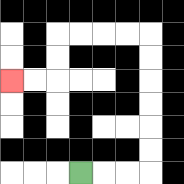{'start': '[3, 7]', 'end': '[0, 3]', 'path_directions': 'R,R,R,U,U,U,U,U,U,L,L,L,L,D,D,L,L', 'path_coordinates': '[[3, 7], [4, 7], [5, 7], [6, 7], [6, 6], [6, 5], [6, 4], [6, 3], [6, 2], [6, 1], [5, 1], [4, 1], [3, 1], [2, 1], [2, 2], [2, 3], [1, 3], [0, 3]]'}